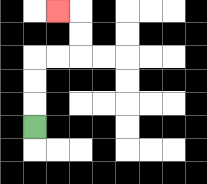{'start': '[1, 5]', 'end': '[2, 0]', 'path_directions': 'U,U,U,R,R,U,U,L', 'path_coordinates': '[[1, 5], [1, 4], [1, 3], [1, 2], [2, 2], [3, 2], [3, 1], [3, 0], [2, 0]]'}